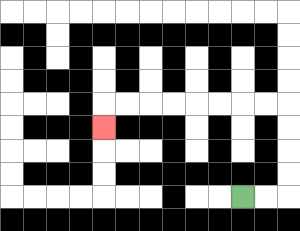{'start': '[10, 8]', 'end': '[4, 5]', 'path_directions': 'R,R,U,U,U,U,L,L,L,L,L,L,L,L,D', 'path_coordinates': '[[10, 8], [11, 8], [12, 8], [12, 7], [12, 6], [12, 5], [12, 4], [11, 4], [10, 4], [9, 4], [8, 4], [7, 4], [6, 4], [5, 4], [4, 4], [4, 5]]'}